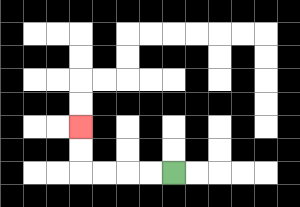{'start': '[7, 7]', 'end': '[3, 5]', 'path_directions': 'L,L,L,L,U,U', 'path_coordinates': '[[7, 7], [6, 7], [5, 7], [4, 7], [3, 7], [3, 6], [3, 5]]'}